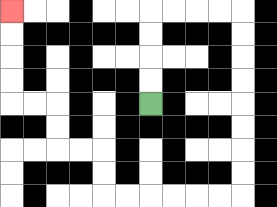{'start': '[6, 4]', 'end': '[0, 0]', 'path_directions': 'U,U,U,U,R,R,R,R,D,D,D,D,D,D,D,D,L,L,L,L,L,L,U,U,L,L,U,U,L,L,U,U,U,U', 'path_coordinates': '[[6, 4], [6, 3], [6, 2], [6, 1], [6, 0], [7, 0], [8, 0], [9, 0], [10, 0], [10, 1], [10, 2], [10, 3], [10, 4], [10, 5], [10, 6], [10, 7], [10, 8], [9, 8], [8, 8], [7, 8], [6, 8], [5, 8], [4, 8], [4, 7], [4, 6], [3, 6], [2, 6], [2, 5], [2, 4], [1, 4], [0, 4], [0, 3], [0, 2], [0, 1], [0, 0]]'}